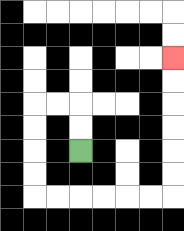{'start': '[3, 6]', 'end': '[7, 2]', 'path_directions': 'U,U,L,L,D,D,D,D,R,R,R,R,R,R,U,U,U,U,U,U', 'path_coordinates': '[[3, 6], [3, 5], [3, 4], [2, 4], [1, 4], [1, 5], [1, 6], [1, 7], [1, 8], [2, 8], [3, 8], [4, 8], [5, 8], [6, 8], [7, 8], [7, 7], [7, 6], [7, 5], [7, 4], [7, 3], [7, 2]]'}